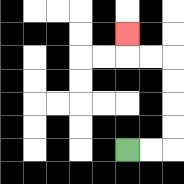{'start': '[5, 6]', 'end': '[5, 1]', 'path_directions': 'R,R,U,U,U,U,L,L,U', 'path_coordinates': '[[5, 6], [6, 6], [7, 6], [7, 5], [7, 4], [7, 3], [7, 2], [6, 2], [5, 2], [5, 1]]'}